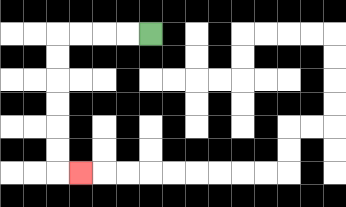{'start': '[6, 1]', 'end': '[3, 7]', 'path_directions': 'L,L,L,L,D,D,D,D,D,D,R', 'path_coordinates': '[[6, 1], [5, 1], [4, 1], [3, 1], [2, 1], [2, 2], [2, 3], [2, 4], [2, 5], [2, 6], [2, 7], [3, 7]]'}